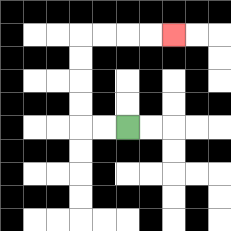{'start': '[5, 5]', 'end': '[7, 1]', 'path_directions': 'L,L,U,U,U,U,R,R,R,R', 'path_coordinates': '[[5, 5], [4, 5], [3, 5], [3, 4], [3, 3], [3, 2], [3, 1], [4, 1], [5, 1], [6, 1], [7, 1]]'}